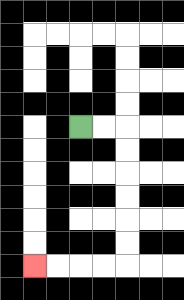{'start': '[3, 5]', 'end': '[1, 11]', 'path_directions': 'R,R,D,D,D,D,D,D,L,L,L,L', 'path_coordinates': '[[3, 5], [4, 5], [5, 5], [5, 6], [5, 7], [5, 8], [5, 9], [5, 10], [5, 11], [4, 11], [3, 11], [2, 11], [1, 11]]'}